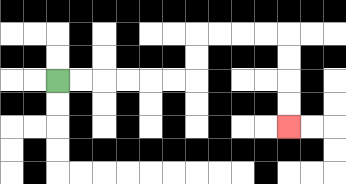{'start': '[2, 3]', 'end': '[12, 5]', 'path_directions': 'R,R,R,R,R,R,U,U,R,R,R,R,D,D,D,D', 'path_coordinates': '[[2, 3], [3, 3], [4, 3], [5, 3], [6, 3], [7, 3], [8, 3], [8, 2], [8, 1], [9, 1], [10, 1], [11, 1], [12, 1], [12, 2], [12, 3], [12, 4], [12, 5]]'}